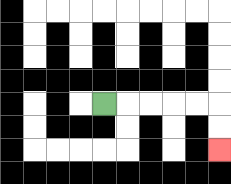{'start': '[4, 4]', 'end': '[9, 6]', 'path_directions': 'R,R,R,R,R,D,D', 'path_coordinates': '[[4, 4], [5, 4], [6, 4], [7, 4], [8, 4], [9, 4], [9, 5], [9, 6]]'}